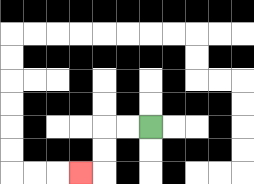{'start': '[6, 5]', 'end': '[3, 7]', 'path_directions': 'L,L,D,D,L', 'path_coordinates': '[[6, 5], [5, 5], [4, 5], [4, 6], [4, 7], [3, 7]]'}